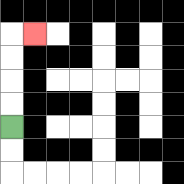{'start': '[0, 5]', 'end': '[1, 1]', 'path_directions': 'U,U,U,U,R', 'path_coordinates': '[[0, 5], [0, 4], [0, 3], [0, 2], [0, 1], [1, 1]]'}